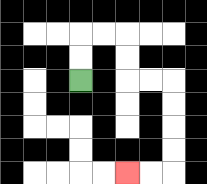{'start': '[3, 3]', 'end': '[5, 7]', 'path_directions': 'U,U,R,R,D,D,R,R,D,D,D,D,L,L', 'path_coordinates': '[[3, 3], [3, 2], [3, 1], [4, 1], [5, 1], [5, 2], [5, 3], [6, 3], [7, 3], [7, 4], [7, 5], [7, 6], [7, 7], [6, 7], [5, 7]]'}